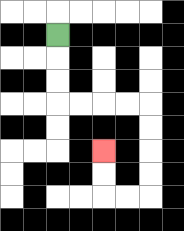{'start': '[2, 1]', 'end': '[4, 6]', 'path_directions': 'D,D,D,R,R,R,R,D,D,D,D,L,L,U,U', 'path_coordinates': '[[2, 1], [2, 2], [2, 3], [2, 4], [3, 4], [4, 4], [5, 4], [6, 4], [6, 5], [6, 6], [6, 7], [6, 8], [5, 8], [4, 8], [4, 7], [4, 6]]'}